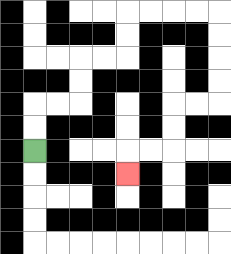{'start': '[1, 6]', 'end': '[5, 7]', 'path_directions': 'U,U,R,R,U,U,R,R,U,U,R,R,R,R,D,D,D,D,L,L,D,D,L,L,D', 'path_coordinates': '[[1, 6], [1, 5], [1, 4], [2, 4], [3, 4], [3, 3], [3, 2], [4, 2], [5, 2], [5, 1], [5, 0], [6, 0], [7, 0], [8, 0], [9, 0], [9, 1], [9, 2], [9, 3], [9, 4], [8, 4], [7, 4], [7, 5], [7, 6], [6, 6], [5, 6], [5, 7]]'}